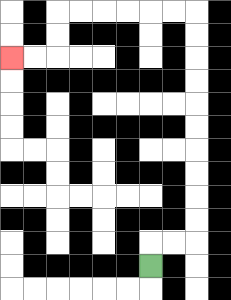{'start': '[6, 11]', 'end': '[0, 2]', 'path_directions': 'U,R,R,U,U,U,U,U,U,U,U,U,U,L,L,L,L,L,L,D,D,L,L', 'path_coordinates': '[[6, 11], [6, 10], [7, 10], [8, 10], [8, 9], [8, 8], [8, 7], [8, 6], [8, 5], [8, 4], [8, 3], [8, 2], [8, 1], [8, 0], [7, 0], [6, 0], [5, 0], [4, 0], [3, 0], [2, 0], [2, 1], [2, 2], [1, 2], [0, 2]]'}